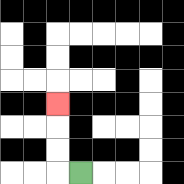{'start': '[3, 7]', 'end': '[2, 4]', 'path_directions': 'L,U,U,U', 'path_coordinates': '[[3, 7], [2, 7], [2, 6], [2, 5], [2, 4]]'}